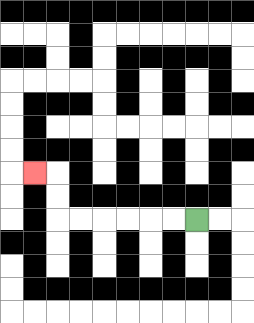{'start': '[8, 9]', 'end': '[1, 7]', 'path_directions': 'L,L,L,L,L,L,U,U,L', 'path_coordinates': '[[8, 9], [7, 9], [6, 9], [5, 9], [4, 9], [3, 9], [2, 9], [2, 8], [2, 7], [1, 7]]'}